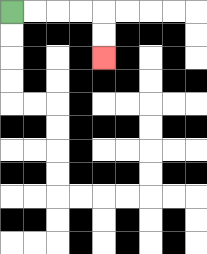{'start': '[0, 0]', 'end': '[4, 2]', 'path_directions': 'R,R,R,R,D,D', 'path_coordinates': '[[0, 0], [1, 0], [2, 0], [3, 0], [4, 0], [4, 1], [4, 2]]'}